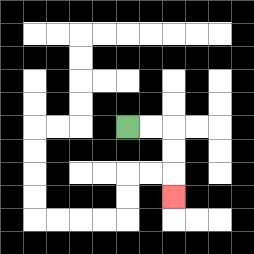{'start': '[5, 5]', 'end': '[7, 8]', 'path_directions': 'R,R,D,D,D', 'path_coordinates': '[[5, 5], [6, 5], [7, 5], [7, 6], [7, 7], [7, 8]]'}